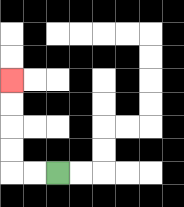{'start': '[2, 7]', 'end': '[0, 3]', 'path_directions': 'L,L,U,U,U,U', 'path_coordinates': '[[2, 7], [1, 7], [0, 7], [0, 6], [0, 5], [0, 4], [0, 3]]'}